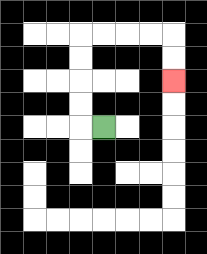{'start': '[4, 5]', 'end': '[7, 3]', 'path_directions': 'L,U,U,U,U,R,R,R,R,D,D', 'path_coordinates': '[[4, 5], [3, 5], [3, 4], [3, 3], [3, 2], [3, 1], [4, 1], [5, 1], [6, 1], [7, 1], [7, 2], [7, 3]]'}